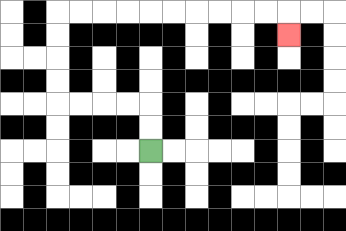{'start': '[6, 6]', 'end': '[12, 1]', 'path_directions': 'U,U,L,L,L,L,U,U,U,U,R,R,R,R,R,R,R,R,R,R,D', 'path_coordinates': '[[6, 6], [6, 5], [6, 4], [5, 4], [4, 4], [3, 4], [2, 4], [2, 3], [2, 2], [2, 1], [2, 0], [3, 0], [4, 0], [5, 0], [6, 0], [7, 0], [8, 0], [9, 0], [10, 0], [11, 0], [12, 0], [12, 1]]'}